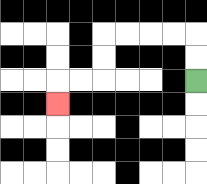{'start': '[8, 3]', 'end': '[2, 4]', 'path_directions': 'U,U,L,L,L,L,D,D,L,L,D', 'path_coordinates': '[[8, 3], [8, 2], [8, 1], [7, 1], [6, 1], [5, 1], [4, 1], [4, 2], [4, 3], [3, 3], [2, 3], [2, 4]]'}